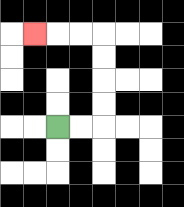{'start': '[2, 5]', 'end': '[1, 1]', 'path_directions': 'R,R,U,U,U,U,L,L,L', 'path_coordinates': '[[2, 5], [3, 5], [4, 5], [4, 4], [4, 3], [4, 2], [4, 1], [3, 1], [2, 1], [1, 1]]'}